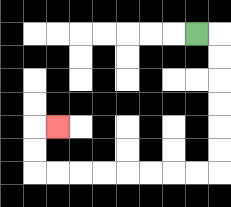{'start': '[8, 1]', 'end': '[2, 5]', 'path_directions': 'R,D,D,D,D,D,D,L,L,L,L,L,L,L,L,U,U,R', 'path_coordinates': '[[8, 1], [9, 1], [9, 2], [9, 3], [9, 4], [9, 5], [9, 6], [9, 7], [8, 7], [7, 7], [6, 7], [5, 7], [4, 7], [3, 7], [2, 7], [1, 7], [1, 6], [1, 5], [2, 5]]'}